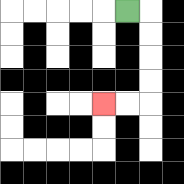{'start': '[5, 0]', 'end': '[4, 4]', 'path_directions': 'R,D,D,D,D,L,L', 'path_coordinates': '[[5, 0], [6, 0], [6, 1], [6, 2], [6, 3], [6, 4], [5, 4], [4, 4]]'}